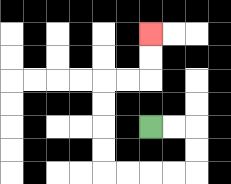{'start': '[6, 5]', 'end': '[6, 1]', 'path_directions': 'R,R,D,D,L,L,L,L,U,U,U,U,R,R,U,U', 'path_coordinates': '[[6, 5], [7, 5], [8, 5], [8, 6], [8, 7], [7, 7], [6, 7], [5, 7], [4, 7], [4, 6], [4, 5], [4, 4], [4, 3], [5, 3], [6, 3], [6, 2], [6, 1]]'}